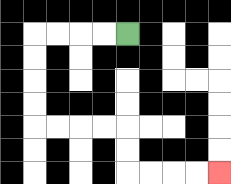{'start': '[5, 1]', 'end': '[9, 7]', 'path_directions': 'L,L,L,L,D,D,D,D,R,R,R,R,D,D,R,R,R,R', 'path_coordinates': '[[5, 1], [4, 1], [3, 1], [2, 1], [1, 1], [1, 2], [1, 3], [1, 4], [1, 5], [2, 5], [3, 5], [4, 5], [5, 5], [5, 6], [5, 7], [6, 7], [7, 7], [8, 7], [9, 7]]'}